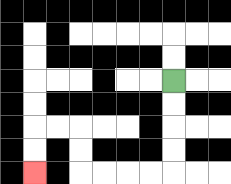{'start': '[7, 3]', 'end': '[1, 7]', 'path_directions': 'D,D,D,D,L,L,L,L,U,U,L,L,D,D', 'path_coordinates': '[[7, 3], [7, 4], [7, 5], [7, 6], [7, 7], [6, 7], [5, 7], [4, 7], [3, 7], [3, 6], [3, 5], [2, 5], [1, 5], [1, 6], [1, 7]]'}